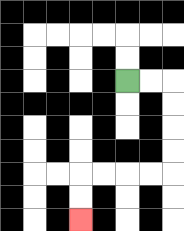{'start': '[5, 3]', 'end': '[3, 9]', 'path_directions': 'R,R,D,D,D,D,L,L,L,L,D,D', 'path_coordinates': '[[5, 3], [6, 3], [7, 3], [7, 4], [7, 5], [7, 6], [7, 7], [6, 7], [5, 7], [4, 7], [3, 7], [3, 8], [3, 9]]'}